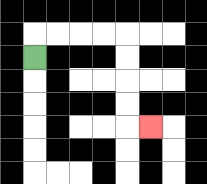{'start': '[1, 2]', 'end': '[6, 5]', 'path_directions': 'U,R,R,R,R,D,D,D,D,R', 'path_coordinates': '[[1, 2], [1, 1], [2, 1], [3, 1], [4, 1], [5, 1], [5, 2], [5, 3], [5, 4], [5, 5], [6, 5]]'}